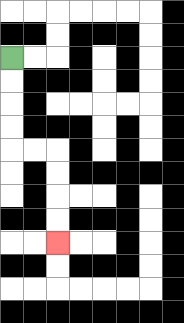{'start': '[0, 2]', 'end': '[2, 10]', 'path_directions': 'D,D,D,D,R,R,D,D,D,D', 'path_coordinates': '[[0, 2], [0, 3], [0, 4], [0, 5], [0, 6], [1, 6], [2, 6], [2, 7], [2, 8], [2, 9], [2, 10]]'}